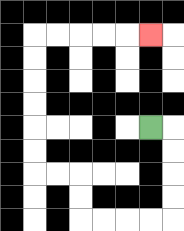{'start': '[6, 5]', 'end': '[6, 1]', 'path_directions': 'R,D,D,D,D,L,L,L,L,U,U,L,L,U,U,U,U,U,U,R,R,R,R,R', 'path_coordinates': '[[6, 5], [7, 5], [7, 6], [7, 7], [7, 8], [7, 9], [6, 9], [5, 9], [4, 9], [3, 9], [3, 8], [3, 7], [2, 7], [1, 7], [1, 6], [1, 5], [1, 4], [1, 3], [1, 2], [1, 1], [2, 1], [3, 1], [4, 1], [5, 1], [6, 1]]'}